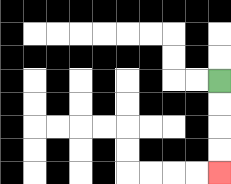{'start': '[9, 3]', 'end': '[9, 7]', 'path_directions': 'D,D,D,D', 'path_coordinates': '[[9, 3], [9, 4], [9, 5], [9, 6], [9, 7]]'}